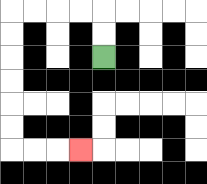{'start': '[4, 2]', 'end': '[3, 6]', 'path_directions': 'U,U,L,L,L,L,D,D,D,D,D,D,R,R,R', 'path_coordinates': '[[4, 2], [4, 1], [4, 0], [3, 0], [2, 0], [1, 0], [0, 0], [0, 1], [0, 2], [0, 3], [0, 4], [0, 5], [0, 6], [1, 6], [2, 6], [3, 6]]'}